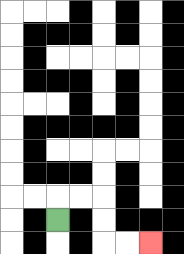{'start': '[2, 9]', 'end': '[6, 10]', 'path_directions': 'U,R,R,D,D,R,R', 'path_coordinates': '[[2, 9], [2, 8], [3, 8], [4, 8], [4, 9], [4, 10], [5, 10], [6, 10]]'}